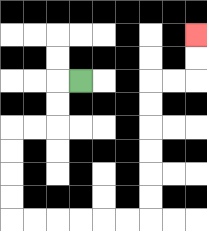{'start': '[3, 3]', 'end': '[8, 1]', 'path_directions': 'L,D,D,L,L,D,D,D,D,R,R,R,R,R,R,U,U,U,U,U,U,R,R,U,U', 'path_coordinates': '[[3, 3], [2, 3], [2, 4], [2, 5], [1, 5], [0, 5], [0, 6], [0, 7], [0, 8], [0, 9], [1, 9], [2, 9], [3, 9], [4, 9], [5, 9], [6, 9], [6, 8], [6, 7], [6, 6], [6, 5], [6, 4], [6, 3], [7, 3], [8, 3], [8, 2], [8, 1]]'}